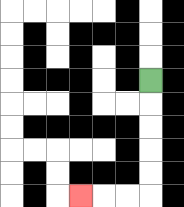{'start': '[6, 3]', 'end': '[3, 8]', 'path_directions': 'D,D,D,D,D,L,L,L', 'path_coordinates': '[[6, 3], [6, 4], [6, 5], [6, 6], [6, 7], [6, 8], [5, 8], [4, 8], [3, 8]]'}